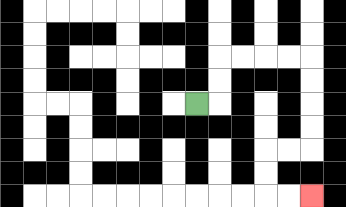{'start': '[8, 4]', 'end': '[13, 8]', 'path_directions': 'R,U,U,R,R,R,R,D,D,D,D,L,L,D,D,R,R', 'path_coordinates': '[[8, 4], [9, 4], [9, 3], [9, 2], [10, 2], [11, 2], [12, 2], [13, 2], [13, 3], [13, 4], [13, 5], [13, 6], [12, 6], [11, 6], [11, 7], [11, 8], [12, 8], [13, 8]]'}